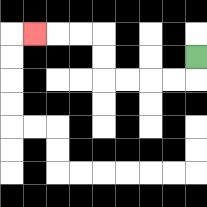{'start': '[8, 2]', 'end': '[1, 1]', 'path_directions': 'D,L,L,L,L,U,U,L,L,L', 'path_coordinates': '[[8, 2], [8, 3], [7, 3], [6, 3], [5, 3], [4, 3], [4, 2], [4, 1], [3, 1], [2, 1], [1, 1]]'}